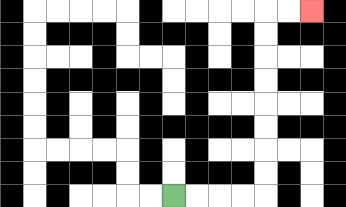{'start': '[7, 8]', 'end': '[13, 0]', 'path_directions': 'R,R,R,R,U,U,U,U,U,U,U,U,R,R', 'path_coordinates': '[[7, 8], [8, 8], [9, 8], [10, 8], [11, 8], [11, 7], [11, 6], [11, 5], [11, 4], [11, 3], [11, 2], [11, 1], [11, 0], [12, 0], [13, 0]]'}